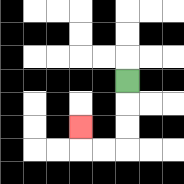{'start': '[5, 3]', 'end': '[3, 5]', 'path_directions': 'D,D,D,L,L,U', 'path_coordinates': '[[5, 3], [5, 4], [5, 5], [5, 6], [4, 6], [3, 6], [3, 5]]'}